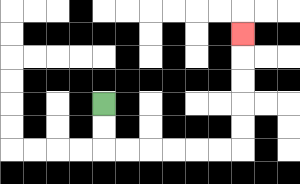{'start': '[4, 4]', 'end': '[10, 1]', 'path_directions': 'D,D,R,R,R,R,R,R,U,U,U,U,U', 'path_coordinates': '[[4, 4], [4, 5], [4, 6], [5, 6], [6, 6], [7, 6], [8, 6], [9, 6], [10, 6], [10, 5], [10, 4], [10, 3], [10, 2], [10, 1]]'}